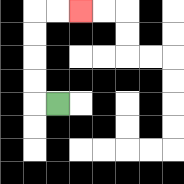{'start': '[2, 4]', 'end': '[3, 0]', 'path_directions': 'L,U,U,U,U,R,R', 'path_coordinates': '[[2, 4], [1, 4], [1, 3], [1, 2], [1, 1], [1, 0], [2, 0], [3, 0]]'}